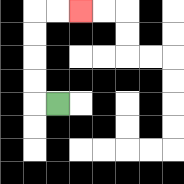{'start': '[2, 4]', 'end': '[3, 0]', 'path_directions': 'L,U,U,U,U,R,R', 'path_coordinates': '[[2, 4], [1, 4], [1, 3], [1, 2], [1, 1], [1, 0], [2, 0], [3, 0]]'}